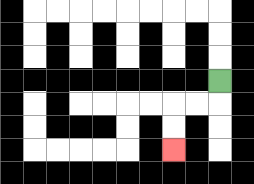{'start': '[9, 3]', 'end': '[7, 6]', 'path_directions': 'D,L,L,D,D', 'path_coordinates': '[[9, 3], [9, 4], [8, 4], [7, 4], [7, 5], [7, 6]]'}